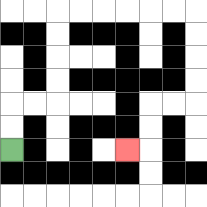{'start': '[0, 6]', 'end': '[5, 6]', 'path_directions': 'U,U,R,R,U,U,U,U,R,R,R,R,R,R,D,D,D,D,L,L,D,D,L', 'path_coordinates': '[[0, 6], [0, 5], [0, 4], [1, 4], [2, 4], [2, 3], [2, 2], [2, 1], [2, 0], [3, 0], [4, 0], [5, 0], [6, 0], [7, 0], [8, 0], [8, 1], [8, 2], [8, 3], [8, 4], [7, 4], [6, 4], [6, 5], [6, 6], [5, 6]]'}